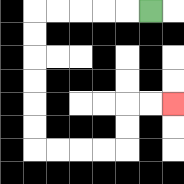{'start': '[6, 0]', 'end': '[7, 4]', 'path_directions': 'L,L,L,L,L,D,D,D,D,D,D,R,R,R,R,U,U,R,R', 'path_coordinates': '[[6, 0], [5, 0], [4, 0], [3, 0], [2, 0], [1, 0], [1, 1], [1, 2], [1, 3], [1, 4], [1, 5], [1, 6], [2, 6], [3, 6], [4, 6], [5, 6], [5, 5], [5, 4], [6, 4], [7, 4]]'}